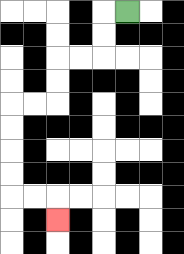{'start': '[5, 0]', 'end': '[2, 9]', 'path_directions': 'L,D,D,L,L,D,D,L,L,D,D,D,D,R,R,D', 'path_coordinates': '[[5, 0], [4, 0], [4, 1], [4, 2], [3, 2], [2, 2], [2, 3], [2, 4], [1, 4], [0, 4], [0, 5], [0, 6], [0, 7], [0, 8], [1, 8], [2, 8], [2, 9]]'}